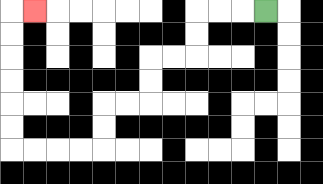{'start': '[11, 0]', 'end': '[1, 0]', 'path_directions': 'L,L,L,D,D,L,L,D,D,L,L,D,D,L,L,L,L,U,U,U,U,U,U,R', 'path_coordinates': '[[11, 0], [10, 0], [9, 0], [8, 0], [8, 1], [8, 2], [7, 2], [6, 2], [6, 3], [6, 4], [5, 4], [4, 4], [4, 5], [4, 6], [3, 6], [2, 6], [1, 6], [0, 6], [0, 5], [0, 4], [0, 3], [0, 2], [0, 1], [0, 0], [1, 0]]'}